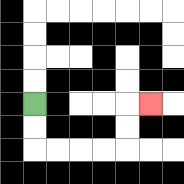{'start': '[1, 4]', 'end': '[6, 4]', 'path_directions': 'D,D,R,R,R,R,U,U,R', 'path_coordinates': '[[1, 4], [1, 5], [1, 6], [2, 6], [3, 6], [4, 6], [5, 6], [5, 5], [5, 4], [6, 4]]'}